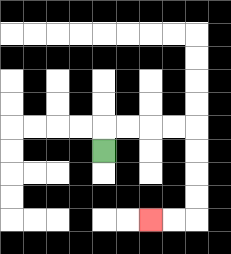{'start': '[4, 6]', 'end': '[6, 9]', 'path_directions': 'U,R,R,R,R,D,D,D,D,L,L', 'path_coordinates': '[[4, 6], [4, 5], [5, 5], [6, 5], [7, 5], [8, 5], [8, 6], [8, 7], [8, 8], [8, 9], [7, 9], [6, 9]]'}